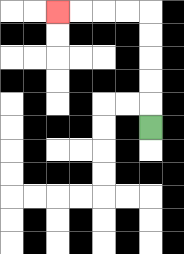{'start': '[6, 5]', 'end': '[2, 0]', 'path_directions': 'U,U,U,U,U,L,L,L,L', 'path_coordinates': '[[6, 5], [6, 4], [6, 3], [6, 2], [6, 1], [6, 0], [5, 0], [4, 0], [3, 0], [2, 0]]'}